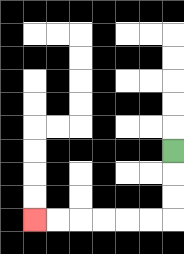{'start': '[7, 6]', 'end': '[1, 9]', 'path_directions': 'D,D,D,L,L,L,L,L,L', 'path_coordinates': '[[7, 6], [7, 7], [7, 8], [7, 9], [6, 9], [5, 9], [4, 9], [3, 9], [2, 9], [1, 9]]'}